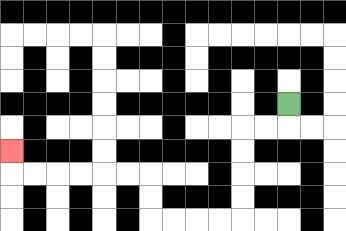{'start': '[12, 4]', 'end': '[0, 6]', 'path_directions': 'D,L,L,D,D,D,D,L,L,L,L,U,U,L,L,L,L,L,L,U', 'path_coordinates': '[[12, 4], [12, 5], [11, 5], [10, 5], [10, 6], [10, 7], [10, 8], [10, 9], [9, 9], [8, 9], [7, 9], [6, 9], [6, 8], [6, 7], [5, 7], [4, 7], [3, 7], [2, 7], [1, 7], [0, 7], [0, 6]]'}